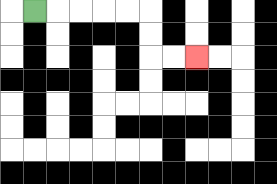{'start': '[1, 0]', 'end': '[8, 2]', 'path_directions': 'R,R,R,R,R,D,D,R,R', 'path_coordinates': '[[1, 0], [2, 0], [3, 0], [4, 0], [5, 0], [6, 0], [6, 1], [6, 2], [7, 2], [8, 2]]'}